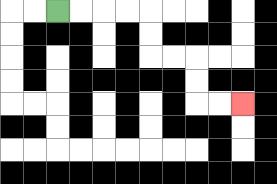{'start': '[2, 0]', 'end': '[10, 4]', 'path_directions': 'R,R,R,R,D,D,R,R,D,D,R,R', 'path_coordinates': '[[2, 0], [3, 0], [4, 0], [5, 0], [6, 0], [6, 1], [6, 2], [7, 2], [8, 2], [8, 3], [8, 4], [9, 4], [10, 4]]'}